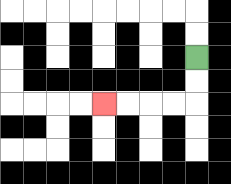{'start': '[8, 2]', 'end': '[4, 4]', 'path_directions': 'D,D,L,L,L,L', 'path_coordinates': '[[8, 2], [8, 3], [8, 4], [7, 4], [6, 4], [5, 4], [4, 4]]'}